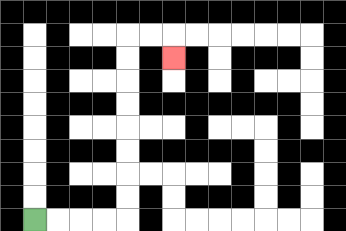{'start': '[1, 9]', 'end': '[7, 2]', 'path_directions': 'R,R,R,R,U,U,U,U,U,U,U,U,R,R,D', 'path_coordinates': '[[1, 9], [2, 9], [3, 9], [4, 9], [5, 9], [5, 8], [5, 7], [5, 6], [5, 5], [5, 4], [5, 3], [5, 2], [5, 1], [6, 1], [7, 1], [7, 2]]'}